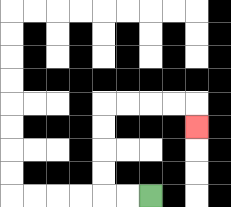{'start': '[6, 8]', 'end': '[8, 5]', 'path_directions': 'L,L,U,U,U,U,R,R,R,R,D', 'path_coordinates': '[[6, 8], [5, 8], [4, 8], [4, 7], [4, 6], [4, 5], [4, 4], [5, 4], [6, 4], [7, 4], [8, 4], [8, 5]]'}